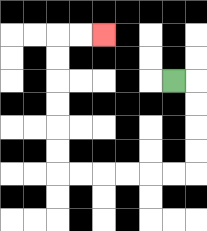{'start': '[7, 3]', 'end': '[4, 1]', 'path_directions': 'R,D,D,D,D,L,L,L,L,L,L,U,U,U,U,U,U,R,R', 'path_coordinates': '[[7, 3], [8, 3], [8, 4], [8, 5], [8, 6], [8, 7], [7, 7], [6, 7], [5, 7], [4, 7], [3, 7], [2, 7], [2, 6], [2, 5], [2, 4], [2, 3], [2, 2], [2, 1], [3, 1], [4, 1]]'}